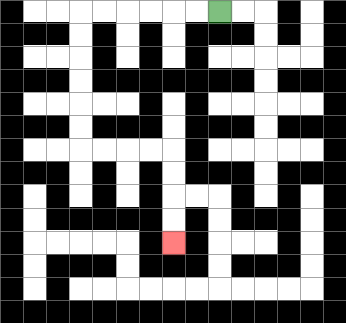{'start': '[9, 0]', 'end': '[7, 10]', 'path_directions': 'L,L,L,L,L,L,D,D,D,D,D,D,R,R,R,R,D,D,D,D', 'path_coordinates': '[[9, 0], [8, 0], [7, 0], [6, 0], [5, 0], [4, 0], [3, 0], [3, 1], [3, 2], [3, 3], [3, 4], [3, 5], [3, 6], [4, 6], [5, 6], [6, 6], [7, 6], [7, 7], [7, 8], [7, 9], [7, 10]]'}